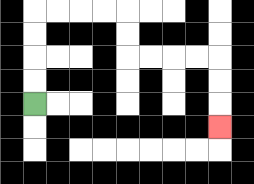{'start': '[1, 4]', 'end': '[9, 5]', 'path_directions': 'U,U,U,U,R,R,R,R,D,D,R,R,R,R,D,D,D', 'path_coordinates': '[[1, 4], [1, 3], [1, 2], [1, 1], [1, 0], [2, 0], [3, 0], [4, 0], [5, 0], [5, 1], [5, 2], [6, 2], [7, 2], [8, 2], [9, 2], [9, 3], [9, 4], [9, 5]]'}